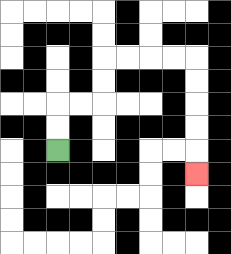{'start': '[2, 6]', 'end': '[8, 7]', 'path_directions': 'U,U,R,R,U,U,R,R,R,R,D,D,D,D,D', 'path_coordinates': '[[2, 6], [2, 5], [2, 4], [3, 4], [4, 4], [4, 3], [4, 2], [5, 2], [6, 2], [7, 2], [8, 2], [8, 3], [8, 4], [8, 5], [8, 6], [8, 7]]'}